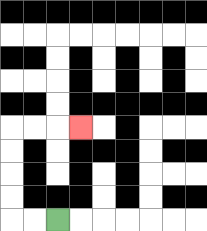{'start': '[2, 9]', 'end': '[3, 5]', 'path_directions': 'L,L,U,U,U,U,R,R,R', 'path_coordinates': '[[2, 9], [1, 9], [0, 9], [0, 8], [0, 7], [0, 6], [0, 5], [1, 5], [2, 5], [3, 5]]'}